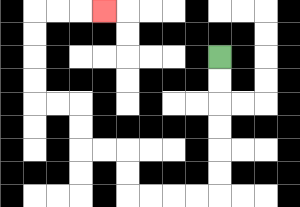{'start': '[9, 2]', 'end': '[4, 0]', 'path_directions': 'D,D,D,D,D,D,L,L,L,L,U,U,L,L,U,U,L,L,U,U,U,U,R,R,R', 'path_coordinates': '[[9, 2], [9, 3], [9, 4], [9, 5], [9, 6], [9, 7], [9, 8], [8, 8], [7, 8], [6, 8], [5, 8], [5, 7], [5, 6], [4, 6], [3, 6], [3, 5], [3, 4], [2, 4], [1, 4], [1, 3], [1, 2], [1, 1], [1, 0], [2, 0], [3, 0], [4, 0]]'}